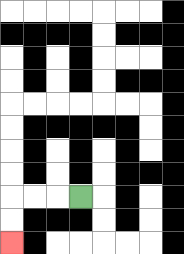{'start': '[3, 8]', 'end': '[0, 10]', 'path_directions': 'L,L,L,D,D', 'path_coordinates': '[[3, 8], [2, 8], [1, 8], [0, 8], [0, 9], [0, 10]]'}